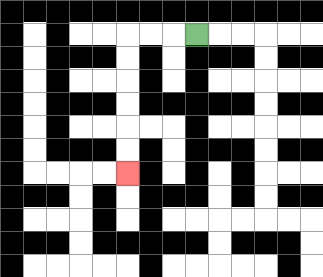{'start': '[8, 1]', 'end': '[5, 7]', 'path_directions': 'L,L,L,D,D,D,D,D,D', 'path_coordinates': '[[8, 1], [7, 1], [6, 1], [5, 1], [5, 2], [5, 3], [5, 4], [5, 5], [5, 6], [5, 7]]'}